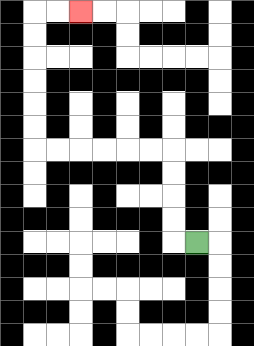{'start': '[8, 10]', 'end': '[3, 0]', 'path_directions': 'L,U,U,U,U,L,L,L,L,L,L,U,U,U,U,U,U,R,R', 'path_coordinates': '[[8, 10], [7, 10], [7, 9], [7, 8], [7, 7], [7, 6], [6, 6], [5, 6], [4, 6], [3, 6], [2, 6], [1, 6], [1, 5], [1, 4], [1, 3], [1, 2], [1, 1], [1, 0], [2, 0], [3, 0]]'}